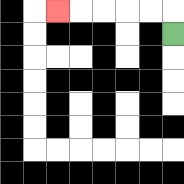{'start': '[7, 1]', 'end': '[2, 0]', 'path_directions': 'U,L,L,L,L,L', 'path_coordinates': '[[7, 1], [7, 0], [6, 0], [5, 0], [4, 0], [3, 0], [2, 0]]'}